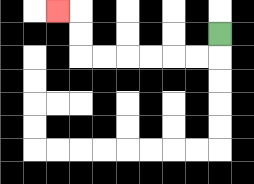{'start': '[9, 1]', 'end': '[2, 0]', 'path_directions': 'D,L,L,L,L,L,L,U,U,L', 'path_coordinates': '[[9, 1], [9, 2], [8, 2], [7, 2], [6, 2], [5, 2], [4, 2], [3, 2], [3, 1], [3, 0], [2, 0]]'}